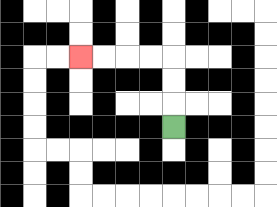{'start': '[7, 5]', 'end': '[3, 2]', 'path_directions': 'U,U,U,L,L,L,L', 'path_coordinates': '[[7, 5], [7, 4], [7, 3], [7, 2], [6, 2], [5, 2], [4, 2], [3, 2]]'}